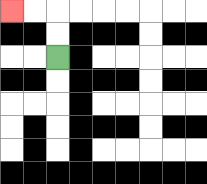{'start': '[2, 2]', 'end': '[0, 0]', 'path_directions': 'U,U,L,L', 'path_coordinates': '[[2, 2], [2, 1], [2, 0], [1, 0], [0, 0]]'}